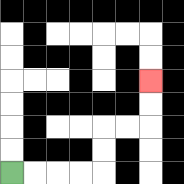{'start': '[0, 7]', 'end': '[6, 3]', 'path_directions': 'R,R,R,R,U,U,R,R,U,U', 'path_coordinates': '[[0, 7], [1, 7], [2, 7], [3, 7], [4, 7], [4, 6], [4, 5], [5, 5], [6, 5], [6, 4], [6, 3]]'}